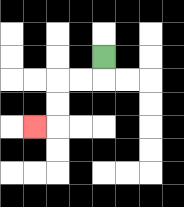{'start': '[4, 2]', 'end': '[1, 5]', 'path_directions': 'D,L,L,D,D,L', 'path_coordinates': '[[4, 2], [4, 3], [3, 3], [2, 3], [2, 4], [2, 5], [1, 5]]'}